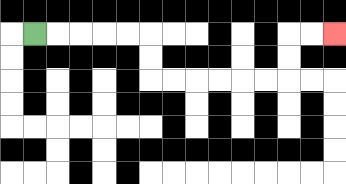{'start': '[1, 1]', 'end': '[14, 1]', 'path_directions': 'R,R,R,R,R,D,D,R,R,R,R,R,R,U,U,R,R', 'path_coordinates': '[[1, 1], [2, 1], [3, 1], [4, 1], [5, 1], [6, 1], [6, 2], [6, 3], [7, 3], [8, 3], [9, 3], [10, 3], [11, 3], [12, 3], [12, 2], [12, 1], [13, 1], [14, 1]]'}